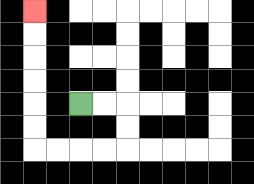{'start': '[3, 4]', 'end': '[1, 0]', 'path_directions': 'R,R,D,D,L,L,L,L,U,U,U,U,U,U', 'path_coordinates': '[[3, 4], [4, 4], [5, 4], [5, 5], [5, 6], [4, 6], [3, 6], [2, 6], [1, 6], [1, 5], [1, 4], [1, 3], [1, 2], [1, 1], [1, 0]]'}